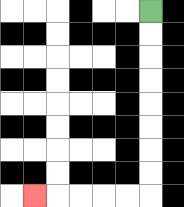{'start': '[6, 0]', 'end': '[1, 8]', 'path_directions': 'D,D,D,D,D,D,D,D,L,L,L,L,L', 'path_coordinates': '[[6, 0], [6, 1], [6, 2], [6, 3], [6, 4], [6, 5], [6, 6], [6, 7], [6, 8], [5, 8], [4, 8], [3, 8], [2, 8], [1, 8]]'}